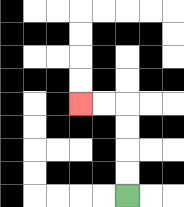{'start': '[5, 8]', 'end': '[3, 4]', 'path_directions': 'U,U,U,U,L,L', 'path_coordinates': '[[5, 8], [5, 7], [5, 6], [5, 5], [5, 4], [4, 4], [3, 4]]'}